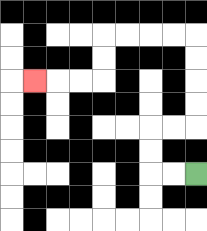{'start': '[8, 7]', 'end': '[1, 3]', 'path_directions': 'L,L,U,U,R,R,U,U,U,U,L,L,L,L,D,D,L,L,L', 'path_coordinates': '[[8, 7], [7, 7], [6, 7], [6, 6], [6, 5], [7, 5], [8, 5], [8, 4], [8, 3], [8, 2], [8, 1], [7, 1], [6, 1], [5, 1], [4, 1], [4, 2], [4, 3], [3, 3], [2, 3], [1, 3]]'}